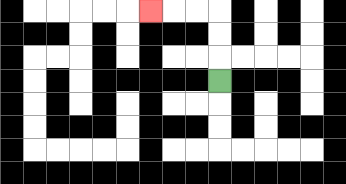{'start': '[9, 3]', 'end': '[6, 0]', 'path_directions': 'U,U,U,L,L,L', 'path_coordinates': '[[9, 3], [9, 2], [9, 1], [9, 0], [8, 0], [7, 0], [6, 0]]'}